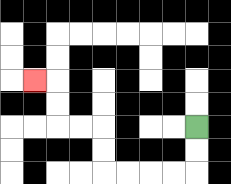{'start': '[8, 5]', 'end': '[1, 3]', 'path_directions': 'D,D,L,L,L,L,U,U,L,L,U,U,L', 'path_coordinates': '[[8, 5], [8, 6], [8, 7], [7, 7], [6, 7], [5, 7], [4, 7], [4, 6], [4, 5], [3, 5], [2, 5], [2, 4], [2, 3], [1, 3]]'}